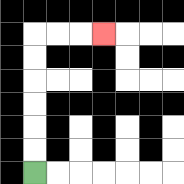{'start': '[1, 7]', 'end': '[4, 1]', 'path_directions': 'U,U,U,U,U,U,R,R,R', 'path_coordinates': '[[1, 7], [1, 6], [1, 5], [1, 4], [1, 3], [1, 2], [1, 1], [2, 1], [3, 1], [4, 1]]'}